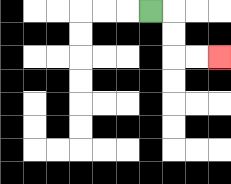{'start': '[6, 0]', 'end': '[9, 2]', 'path_directions': 'R,D,D,R,R', 'path_coordinates': '[[6, 0], [7, 0], [7, 1], [7, 2], [8, 2], [9, 2]]'}